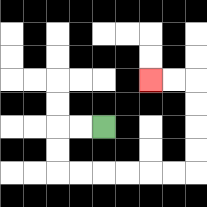{'start': '[4, 5]', 'end': '[6, 3]', 'path_directions': 'L,L,D,D,R,R,R,R,R,R,U,U,U,U,L,L', 'path_coordinates': '[[4, 5], [3, 5], [2, 5], [2, 6], [2, 7], [3, 7], [4, 7], [5, 7], [6, 7], [7, 7], [8, 7], [8, 6], [8, 5], [8, 4], [8, 3], [7, 3], [6, 3]]'}